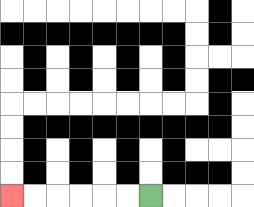{'start': '[6, 8]', 'end': '[0, 8]', 'path_directions': 'L,L,L,L,L,L', 'path_coordinates': '[[6, 8], [5, 8], [4, 8], [3, 8], [2, 8], [1, 8], [0, 8]]'}